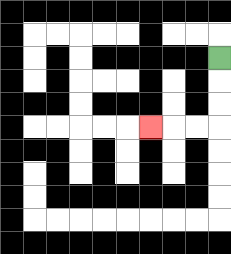{'start': '[9, 2]', 'end': '[6, 5]', 'path_directions': 'D,D,D,L,L,L', 'path_coordinates': '[[9, 2], [9, 3], [9, 4], [9, 5], [8, 5], [7, 5], [6, 5]]'}